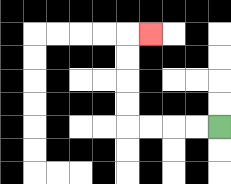{'start': '[9, 5]', 'end': '[6, 1]', 'path_directions': 'L,L,L,L,U,U,U,U,R', 'path_coordinates': '[[9, 5], [8, 5], [7, 5], [6, 5], [5, 5], [5, 4], [5, 3], [5, 2], [5, 1], [6, 1]]'}